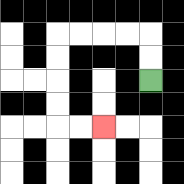{'start': '[6, 3]', 'end': '[4, 5]', 'path_directions': 'U,U,L,L,L,L,D,D,D,D,R,R', 'path_coordinates': '[[6, 3], [6, 2], [6, 1], [5, 1], [4, 1], [3, 1], [2, 1], [2, 2], [2, 3], [2, 4], [2, 5], [3, 5], [4, 5]]'}